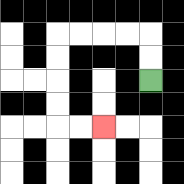{'start': '[6, 3]', 'end': '[4, 5]', 'path_directions': 'U,U,L,L,L,L,D,D,D,D,R,R', 'path_coordinates': '[[6, 3], [6, 2], [6, 1], [5, 1], [4, 1], [3, 1], [2, 1], [2, 2], [2, 3], [2, 4], [2, 5], [3, 5], [4, 5]]'}